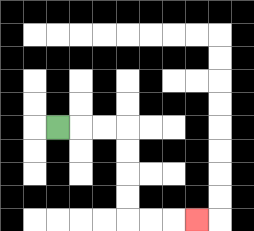{'start': '[2, 5]', 'end': '[8, 9]', 'path_directions': 'R,R,R,D,D,D,D,R,R,R', 'path_coordinates': '[[2, 5], [3, 5], [4, 5], [5, 5], [5, 6], [5, 7], [5, 8], [5, 9], [6, 9], [7, 9], [8, 9]]'}